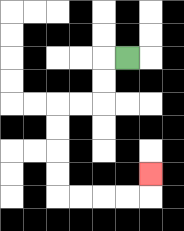{'start': '[5, 2]', 'end': '[6, 7]', 'path_directions': 'L,D,D,L,L,D,D,D,D,R,R,R,R,U', 'path_coordinates': '[[5, 2], [4, 2], [4, 3], [4, 4], [3, 4], [2, 4], [2, 5], [2, 6], [2, 7], [2, 8], [3, 8], [4, 8], [5, 8], [6, 8], [6, 7]]'}